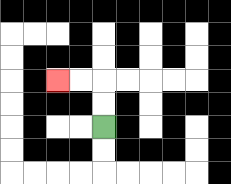{'start': '[4, 5]', 'end': '[2, 3]', 'path_directions': 'U,U,L,L', 'path_coordinates': '[[4, 5], [4, 4], [4, 3], [3, 3], [2, 3]]'}